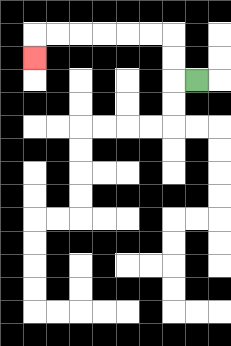{'start': '[8, 3]', 'end': '[1, 2]', 'path_directions': 'L,U,U,L,L,L,L,L,L,D', 'path_coordinates': '[[8, 3], [7, 3], [7, 2], [7, 1], [6, 1], [5, 1], [4, 1], [3, 1], [2, 1], [1, 1], [1, 2]]'}